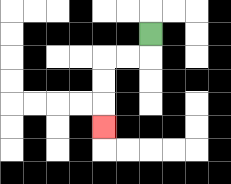{'start': '[6, 1]', 'end': '[4, 5]', 'path_directions': 'D,L,L,D,D,D', 'path_coordinates': '[[6, 1], [6, 2], [5, 2], [4, 2], [4, 3], [4, 4], [4, 5]]'}